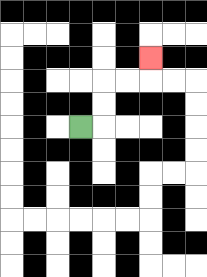{'start': '[3, 5]', 'end': '[6, 2]', 'path_directions': 'R,U,U,R,R,U', 'path_coordinates': '[[3, 5], [4, 5], [4, 4], [4, 3], [5, 3], [6, 3], [6, 2]]'}